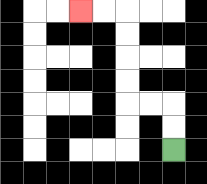{'start': '[7, 6]', 'end': '[3, 0]', 'path_directions': 'U,U,L,L,U,U,U,U,L,L', 'path_coordinates': '[[7, 6], [7, 5], [7, 4], [6, 4], [5, 4], [5, 3], [5, 2], [5, 1], [5, 0], [4, 0], [3, 0]]'}